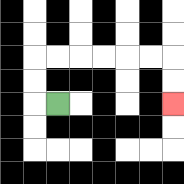{'start': '[2, 4]', 'end': '[7, 4]', 'path_directions': 'L,U,U,R,R,R,R,R,R,D,D', 'path_coordinates': '[[2, 4], [1, 4], [1, 3], [1, 2], [2, 2], [3, 2], [4, 2], [5, 2], [6, 2], [7, 2], [7, 3], [7, 4]]'}